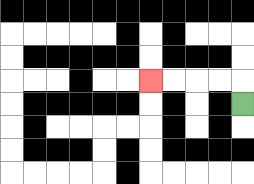{'start': '[10, 4]', 'end': '[6, 3]', 'path_directions': 'U,L,L,L,L', 'path_coordinates': '[[10, 4], [10, 3], [9, 3], [8, 3], [7, 3], [6, 3]]'}